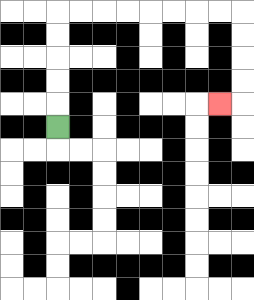{'start': '[2, 5]', 'end': '[9, 4]', 'path_directions': 'U,U,U,U,U,R,R,R,R,R,R,R,R,D,D,D,D,L', 'path_coordinates': '[[2, 5], [2, 4], [2, 3], [2, 2], [2, 1], [2, 0], [3, 0], [4, 0], [5, 0], [6, 0], [7, 0], [8, 0], [9, 0], [10, 0], [10, 1], [10, 2], [10, 3], [10, 4], [9, 4]]'}